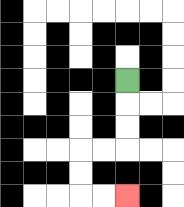{'start': '[5, 3]', 'end': '[5, 8]', 'path_directions': 'D,D,D,L,L,D,D,R,R', 'path_coordinates': '[[5, 3], [5, 4], [5, 5], [5, 6], [4, 6], [3, 6], [3, 7], [3, 8], [4, 8], [5, 8]]'}